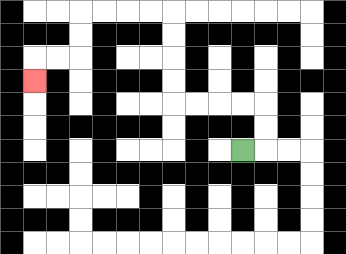{'start': '[10, 6]', 'end': '[1, 3]', 'path_directions': 'R,U,U,L,L,L,L,U,U,U,U,L,L,L,L,D,D,L,L,D', 'path_coordinates': '[[10, 6], [11, 6], [11, 5], [11, 4], [10, 4], [9, 4], [8, 4], [7, 4], [7, 3], [7, 2], [7, 1], [7, 0], [6, 0], [5, 0], [4, 0], [3, 0], [3, 1], [3, 2], [2, 2], [1, 2], [1, 3]]'}